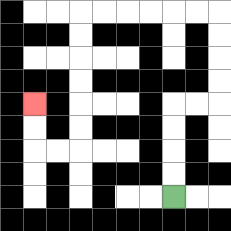{'start': '[7, 8]', 'end': '[1, 4]', 'path_directions': 'U,U,U,U,R,R,U,U,U,U,L,L,L,L,L,L,D,D,D,D,D,D,L,L,U,U', 'path_coordinates': '[[7, 8], [7, 7], [7, 6], [7, 5], [7, 4], [8, 4], [9, 4], [9, 3], [9, 2], [9, 1], [9, 0], [8, 0], [7, 0], [6, 0], [5, 0], [4, 0], [3, 0], [3, 1], [3, 2], [3, 3], [3, 4], [3, 5], [3, 6], [2, 6], [1, 6], [1, 5], [1, 4]]'}